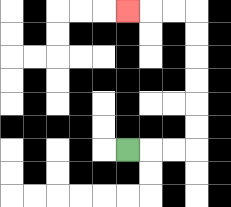{'start': '[5, 6]', 'end': '[5, 0]', 'path_directions': 'R,R,R,U,U,U,U,U,U,L,L,L', 'path_coordinates': '[[5, 6], [6, 6], [7, 6], [8, 6], [8, 5], [8, 4], [8, 3], [8, 2], [8, 1], [8, 0], [7, 0], [6, 0], [5, 0]]'}